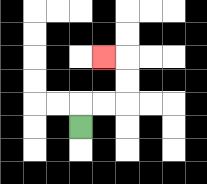{'start': '[3, 5]', 'end': '[4, 2]', 'path_directions': 'U,R,R,U,U,L', 'path_coordinates': '[[3, 5], [3, 4], [4, 4], [5, 4], [5, 3], [5, 2], [4, 2]]'}